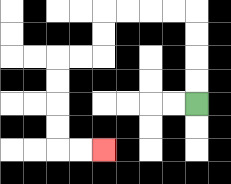{'start': '[8, 4]', 'end': '[4, 6]', 'path_directions': 'U,U,U,U,L,L,L,L,D,D,L,L,D,D,D,D,R,R', 'path_coordinates': '[[8, 4], [8, 3], [8, 2], [8, 1], [8, 0], [7, 0], [6, 0], [5, 0], [4, 0], [4, 1], [4, 2], [3, 2], [2, 2], [2, 3], [2, 4], [2, 5], [2, 6], [3, 6], [4, 6]]'}